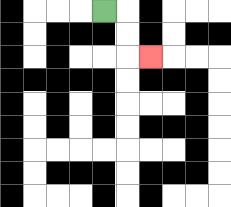{'start': '[4, 0]', 'end': '[6, 2]', 'path_directions': 'R,D,D,R', 'path_coordinates': '[[4, 0], [5, 0], [5, 1], [5, 2], [6, 2]]'}